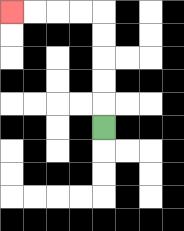{'start': '[4, 5]', 'end': '[0, 0]', 'path_directions': 'U,U,U,U,U,L,L,L,L', 'path_coordinates': '[[4, 5], [4, 4], [4, 3], [4, 2], [4, 1], [4, 0], [3, 0], [2, 0], [1, 0], [0, 0]]'}